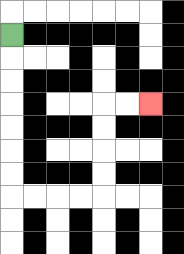{'start': '[0, 1]', 'end': '[6, 4]', 'path_directions': 'D,D,D,D,D,D,D,R,R,R,R,U,U,U,U,R,R', 'path_coordinates': '[[0, 1], [0, 2], [0, 3], [0, 4], [0, 5], [0, 6], [0, 7], [0, 8], [1, 8], [2, 8], [3, 8], [4, 8], [4, 7], [4, 6], [4, 5], [4, 4], [5, 4], [6, 4]]'}